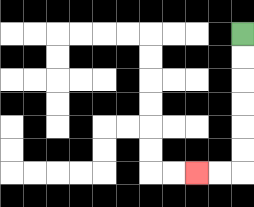{'start': '[10, 1]', 'end': '[8, 7]', 'path_directions': 'D,D,D,D,D,D,L,L', 'path_coordinates': '[[10, 1], [10, 2], [10, 3], [10, 4], [10, 5], [10, 6], [10, 7], [9, 7], [8, 7]]'}